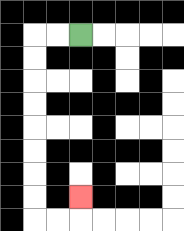{'start': '[3, 1]', 'end': '[3, 8]', 'path_directions': 'L,L,D,D,D,D,D,D,D,D,R,R,U', 'path_coordinates': '[[3, 1], [2, 1], [1, 1], [1, 2], [1, 3], [1, 4], [1, 5], [1, 6], [1, 7], [1, 8], [1, 9], [2, 9], [3, 9], [3, 8]]'}